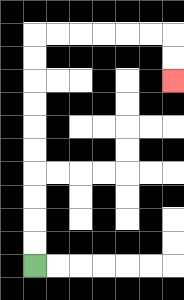{'start': '[1, 11]', 'end': '[7, 3]', 'path_directions': 'U,U,U,U,U,U,U,U,U,U,R,R,R,R,R,R,D,D', 'path_coordinates': '[[1, 11], [1, 10], [1, 9], [1, 8], [1, 7], [1, 6], [1, 5], [1, 4], [1, 3], [1, 2], [1, 1], [2, 1], [3, 1], [4, 1], [5, 1], [6, 1], [7, 1], [7, 2], [7, 3]]'}